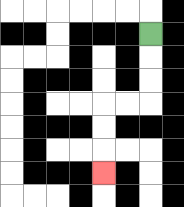{'start': '[6, 1]', 'end': '[4, 7]', 'path_directions': 'D,D,D,L,L,D,D,D', 'path_coordinates': '[[6, 1], [6, 2], [6, 3], [6, 4], [5, 4], [4, 4], [4, 5], [4, 6], [4, 7]]'}